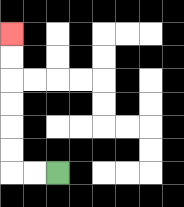{'start': '[2, 7]', 'end': '[0, 1]', 'path_directions': 'L,L,U,U,U,U,U,U', 'path_coordinates': '[[2, 7], [1, 7], [0, 7], [0, 6], [0, 5], [0, 4], [0, 3], [0, 2], [0, 1]]'}